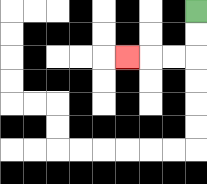{'start': '[8, 0]', 'end': '[5, 2]', 'path_directions': 'D,D,L,L,L', 'path_coordinates': '[[8, 0], [8, 1], [8, 2], [7, 2], [6, 2], [5, 2]]'}